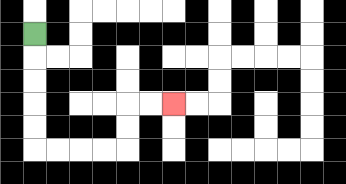{'start': '[1, 1]', 'end': '[7, 4]', 'path_directions': 'D,D,D,D,D,R,R,R,R,U,U,R,R', 'path_coordinates': '[[1, 1], [1, 2], [1, 3], [1, 4], [1, 5], [1, 6], [2, 6], [3, 6], [4, 6], [5, 6], [5, 5], [5, 4], [6, 4], [7, 4]]'}